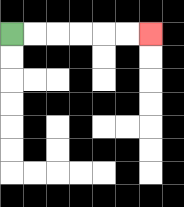{'start': '[0, 1]', 'end': '[6, 1]', 'path_directions': 'R,R,R,R,R,R', 'path_coordinates': '[[0, 1], [1, 1], [2, 1], [3, 1], [4, 1], [5, 1], [6, 1]]'}